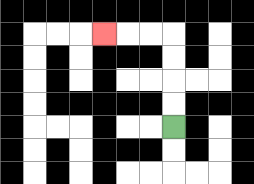{'start': '[7, 5]', 'end': '[4, 1]', 'path_directions': 'U,U,U,U,L,L,L', 'path_coordinates': '[[7, 5], [7, 4], [7, 3], [7, 2], [7, 1], [6, 1], [5, 1], [4, 1]]'}